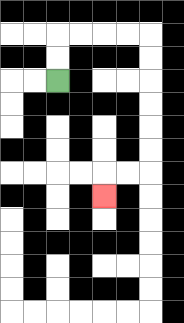{'start': '[2, 3]', 'end': '[4, 8]', 'path_directions': 'U,U,R,R,R,R,D,D,D,D,D,D,L,L,D', 'path_coordinates': '[[2, 3], [2, 2], [2, 1], [3, 1], [4, 1], [5, 1], [6, 1], [6, 2], [6, 3], [6, 4], [6, 5], [6, 6], [6, 7], [5, 7], [4, 7], [4, 8]]'}